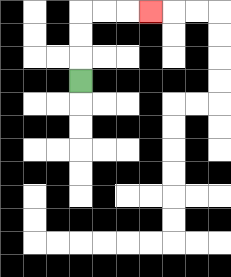{'start': '[3, 3]', 'end': '[6, 0]', 'path_directions': 'U,U,U,R,R,R', 'path_coordinates': '[[3, 3], [3, 2], [3, 1], [3, 0], [4, 0], [5, 0], [6, 0]]'}